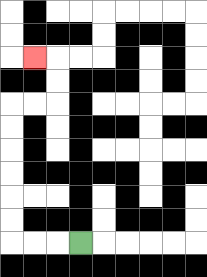{'start': '[3, 10]', 'end': '[1, 2]', 'path_directions': 'L,L,L,U,U,U,U,U,U,R,R,U,U,L', 'path_coordinates': '[[3, 10], [2, 10], [1, 10], [0, 10], [0, 9], [0, 8], [0, 7], [0, 6], [0, 5], [0, 4], [1, 4], [2, 4], [2, 3], [2, 2], [1, 2]]'}